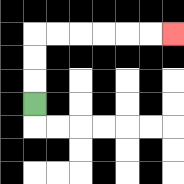{'start': '[1, 4]', 'end': '[7, 1]', 'path_directions': 'U,U,U,R,R,R,R,R,R', 'path_coordinates': '[[1, 4], [1, 3], [1, 2], [1, 1], [2, 1], [3, 1], [4, 1], [5, 1], [6, 1], [7, 1]]'}